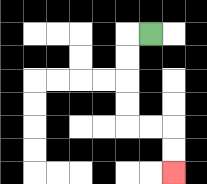{'start': '[6, 1]', 'end': '[7, 7]', 'path_directions': 'L,D,D,D,D,R,R,D,D', 'path_coordinates': '[[6, 1], [5, 1], [5, 2], [5, 3], [5, 4], [5, 5], [6, 5], [7, 5], [7, 6], [7, 7]]'}